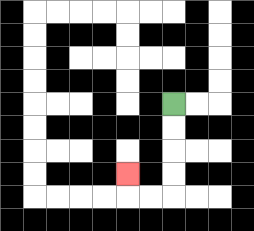{'start': '[7, 4]', 'end': '[5, 7]', 'path_directions': 'D,D,D,D,L,L,U', 'path_coordinates': '[[7, 4], [7, 5], [7, 6], [7, 7], [7, 8], [6, 8], [5, 8], [5, 7]]'}